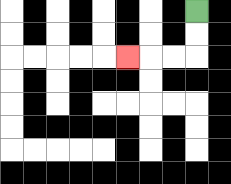{'start': '[8, 0]', 'end': '[5, 2]', 'path_directions': 'D,D,L,L,L', 'path_coordinates': '[[8, 0], [8, 1], [8, 2], [7, 2], [6, 2], [5, 2]]'}